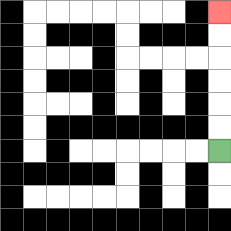{'start': '[9, 6]', 'end': '[9, 0]', 'path_directions': 'U,U,U,U,U,U', 'path_coordinates': '[[9, 6], [9, 5], [9, 4], [9, 3], [9, 2], [9, 1], [9, 0]]'}